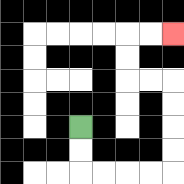{'start': '[3, 5]', 'end': '[7, 1]', 'path_directions': 'D,D,R,R,R,R,U,U,U,U,L,L,U,U,R,R', 'path_coordinates': '[[3, 5], [3, 6], [3, 7], [4, 7], [5, 7], [6, 7], [7, 7], [7, 6], [7, 5], [7, 4], [7, 3], [6, 3], [5, 3], [5, 2], [5, 1], [6, 1], [7, 1]]'}